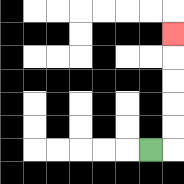{'start': '[6, 6]', 'end': '[7, 1]', 'path_directions': 'R,U,U,U,U,U', 'path_coordinates': '[[6, 6], [7, 6], [7, 5], [7, 4], [7, 3], [7, 2], [7, 1]]'}